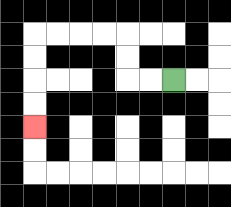{'start': '[7, 3]', 'end': '[1, 5]', 'path_directions': 'L,L,U,U,L,L,L,L,D,D,D,D', 'path_coordinates': '[[7, 3], [6, 3], [5, 3], [5, 2], [5, 1], [4, 1], [3, 1], [2, 1], [1, 1], [1, 2], [1, 3], [1, 4], [1, 5]]'}